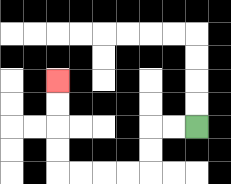{'start': '[8, 5]', 'end': '[2, 3]', 'path_directions': 'L,L,D,D,L,L,L,L,U,U,U,U', 'path_coordinates': '[[8, 5], [7, 5], [6, 5], [6, 6], [6, 7], [5, 7], [4, 7], [3, 7], [2, 7], [2, 6], [2, 5], [2, 4], [2, 3]]'}